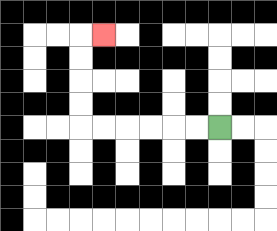{'start': '[9, 5]', 'end': '[4, 1]', 'path_directions': 'L,L,L,L,L,L,U,U,U,U,R', 'path_coordinates': '[[9, 5], [8, 5], [7, 5], [6, 5], [5, 5], [4, 5], [3, 5], [3, 4], [3, 3], [3, 2], [3, 1], [4, 1]]'}